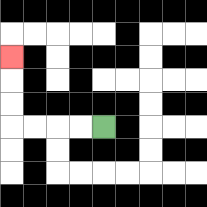{'start': '[4, 5]', 'end': '[0, 2]', 'path_directions': 'L,L,L,L,U,U,U', 'path_coordinates': '[[4, 5], [3, 5], [2, 5], [1, 5], [0, 5], [0, 4], [0, 3], [0, 2]]'}